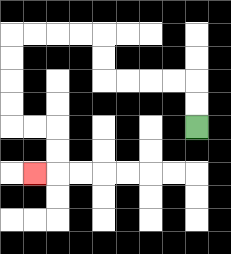{'start': '[8, 5]', 'end': '[1, 7]', 'path_directions': 'U,U,L,L,L,L,U,U,L,L,L,L,D,D,D,D,R,R,D,D,L', 'path_coordinates': '[[8, 5], [8, 4], [8, 3], [7, 3], [6, 3], [5, 3], [4, 3], [4, 2], [4, 1], [3, 1], [2, 1], [1, 1], [0, 1], [0, 2], [0, 3], [0, 4], [0, 5], [1, 5], [2, 5], [2, 6], [2, 7], [1, 7]]'}